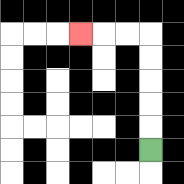{'start': '[6, 6]', 'end': '[3, 1]', 'path_directions': 'U,U,U,U,U,L,L,L', 'path_coordinates': '[[6, 6], [6, 5], [6, 4], [6, 3], [6, 2], [6, 1], [5, 1], [4, 1], [3, 1]]'}